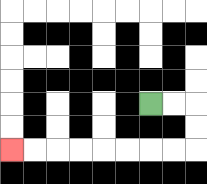{'start': '[6, 4]', 'end': '[0, 6]', 'path_directions': 'R,R,D,D,L,L,L,L,L,L,L,L', 'path_coordinates': '[[6, 4], [7, 4], [8, 4], [8, 5], [8, 6], [7, 6], [6, 6], [5, 6], [4, 6], [3, 6], [2, 6], [1, 6], [0, 6]]'}